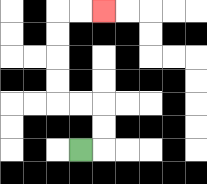{'start': '[3, 6]', 'end': '[4, 0]', 'path_directions': 'R,U,U,L,L,U,U,U,U,R,R', 'path_coordinates': '[[3, 6], [4, 6], [4, 5], [4, 4], [3, 4], [2, 4], [2, 3], [2, 2], [2, 1], [2, 0], [3, 0], [4, 0]]'}